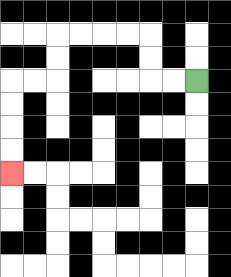{'start': '[8, 3]', 'end': '[0, 7]', 'path_directions': 'L,L,U,U,L,L,L,L,D,D,L,L,D,D,D,D', 'path_coordinates': '[[8, 3], [7, 3], [6, 3], [6, 2], [6, 1], [5, 1], [4, 1], [3, 1], [2, 1], [2, 2], [2, 3], [1, 3], [0, 3], [0, 4], [0, 5], [0, 6], [0, 7]]'}